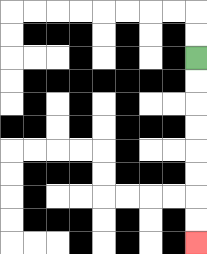{'start': '[8, 2]', 'end': '[8, 10]', 'path_directions': 'D,D,D,D,D,D,D,D', 'path_coordinates': '[[8, 2], [8, 3], [8, 4], [8, 5], [8, 6], [8, 7], [8, 8], [8, 9], [8, 10]]'}